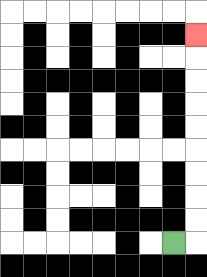{'start': '[7, 10]', 'end': '[8, 1]', 'path_directions': 'R,U,U,U,U,U,U,U,U,U', 'path_coordinates': '[[7, 10], [8, 10], [8, 9], [8, 8], [8, 7], [8, 6], [8, 5], [8, 4], [8, 3], [8, 2], [8, 1]]'}